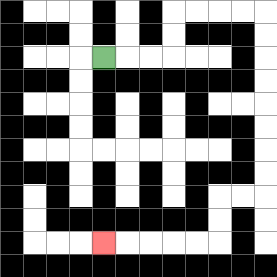{'start': '[4, 2]', 'end': '[4, 10]', 'path_directions': 'R,R,R,U,U,R,R,R,R,D,D,D,D,D,D,D,D,L,L,D,D,L,L,L,L,L', 'path_coordinates': '[[4, 2], [5, 2], [6, 2], [7, 2], [7, 1], [7, 0], [8, 0], [9, 0], [10, 0], [11, 0], [11, 1], [11, 2], [11, 3], [11, 4], [11, 5], [11, 6], [11, 7], [11, 8], [10, 8], [9, 8], [9, 9], [9, 10], [8, 10], [7, 10], [6, 10], [5, 10], [4, 10]]'}